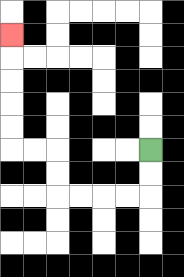{'start': '[6, 6]', 'end': '[0, 1]', 'path_directions': 'D,D,L,L,L,L,U,U,L,L,U,U,U,U,U', 'path_coordinates': '[[6, 6], [6, 7], [6, 8], [5, 8], [4, 8], [3, 8], [2, 8], [2, 7], [2, 6], [1, 6], [0, 6], [0, 5], [0, 4], [0, 3], [0, 2], [0, 1]]'}